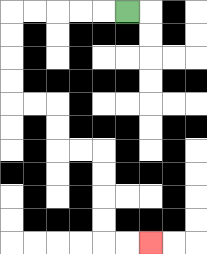{'start': '[5, 0]', 'end': '[6, 10]', 'path_directions': 'L,L,L,L,L,D,D,D,D,R,R,D,D,R,R,D,D,D,D,R,R', 'path_coordinates': '[[5, 0], [4, 0], [3, 0], [2, 0], [1, 0], [0, 0], [0, 1], [0, 2], [0, 3], [0, 4], [1, 4], [2, 4], [2, 5], [2, 6], [3, 6], [4, 6], [4, 7], [4, 8], [4, 9], [4, 10], [5, 10], [6, 10]]'}